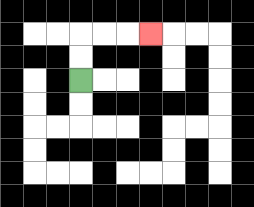{'start': '[3, 3]', 'end': '[6, 1]', 'path_directions': 'U,U,R,R,R', 'path_coordinates': '[[3, 3], [3, 2], [3, 1], [4, 1], [5, 1], [6, 1]]'}